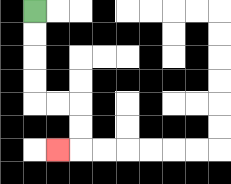{'start': '[1, 0]', 'end': '[2, 6]', 'path_directions': 'D,D,D,D,R,R,D,D,L', 'path_coordinates': '[[1, 0], [1, 1], [1, 2], [1, 3], [1, 4], [2, 4], [3, 4], [3, 5], [3, 6], [2, 6]]'}